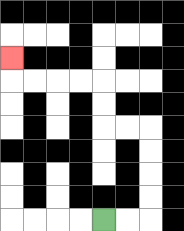{'start': '[4, 9]', 'end': '[0, 2]', 'path_directions': 'R,R,U,U,U,U,L,L,U,U,L,L,L,L,U', 'path_coordinates': '[[4, 9], [5, 9], [6, 9], [6, 8], [6, 7], [6, 6], [6, 5], [5, 5], [4, 5], [4, 4], [4, 3], [3, 3], [2, 3], [1, 3], [0, 3], [0, 2]]'}